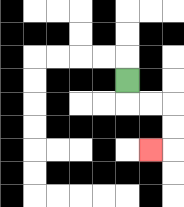{'start': '[5, 3]', 'end': '[6, 6]', 'path_directions': 'D,R,R,D,D,L', 'path_coordinates': '[[5, 3], [5, 4], [6, 4], [7, 4], [7, 5], [7, 6], [6, 6]]'}